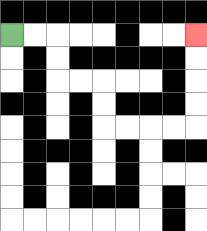{'start': '[0, 1]', 'end': '[8, 1]', 'path_directions': 'R,R,D,D,R,R,D,D,R,R,R,R,U,U,U,U', 'path_coordinates': '[[0, 1], [1, 1], [2, 1], [2, 2], [2, 3], [3, 3], [4, 3], [4, 4], [4, 5], [5, 5], [6, 5], [7, 5], [8, 5], [8, 4], [8, 3], [8, 2], [8, 1]]'}